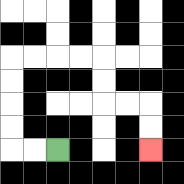{'start': '[2, 6]', 'end': '[6, 6]', 'path_directions': 'L,L,U,U,U,U,R,R,R,R,D,D,R,R,D,D', 'path_coordinates': '[[2, 6], [1, 6], [0, 6], [0, 5], [0, 4], [0, 3], [0, 2], [1, 2], [2, 2], [3, 2], [4, 2], [4, 3], [4, 4], [5, 4], [6, 4], [6, 5], [6, 6]]'}